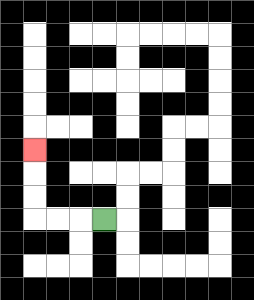{'start': '[4, 9]', 'end': '[1, 6]', 'path_directions': 'L,L,L,U,U,U', 'path_coordinates': '[[4, 9], [3, 9], [2, 9], [1, 9], [1, 8], [1, 7], [1, 6]]'}